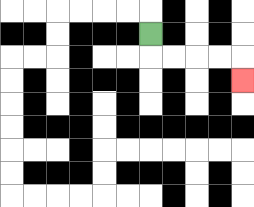{'start': '[6, 1]', 'end': '[10, 3]', 'path_directions': 'D,R,R,R,R,D', 'path_coordinates': '[[6, 1], [6, 2], [7, 2], [8, 2], [9, 2], [10, 2], [10, 3]]'}